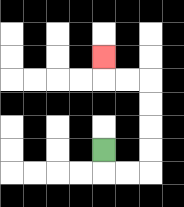{'start': '[4, 6]', 'end': '[4, 2]', 'path_directions': 'D,R,R,U,U,U,U,L,L,U', 'path_coordinates': '[[4, 6], [4, 7], [5, 7], [6, 7], [6, 6], [6, 5], [6, 4], [6, 3], [5, 3], [4, 3], [4, 2]]'}